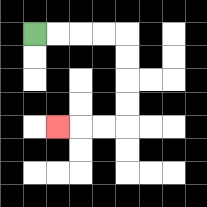{'start': '[1, 1]', 'end': '[2, 5]', 'path_directions': 'R,R,R,R,D,D,D,D,L,L,L', 'path_coordinates': '[[1, 1], [2, 1], [3, 1], [4, 1], [5, 1], [5, 2], [5, 3], [5, 4], [5, 5], [4, 5], [3, 5], [2, 5]]'}